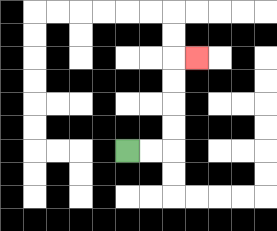{'start': '[5, 6]', 'end': '[8, 2]', 'path_directions': 'R,R,U,U,U,U,R', 'path_coordinates': '[[5, 6], [6, 6], [7, 6], [7, 5], [7, 4], [7, 3], [7, 2], [8, 2]]'}